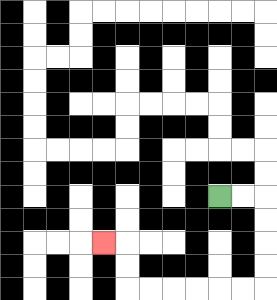{'start': '[9, 8]', 'end': '[4, 10]', 'path_directions': 'R,R,D,D,D,D,L,L,L,L,L,L,U,U,L', 'path_coordinates': '[[9, 8], [10, 8], [11, 8], [11, 9], [11, 10], [11, 11], [11, 12], [10, 12], [9, 12], [8, 12], [7, 12], [6, 12], [5, 12], [5, 11], [5, 10], [4, 10]]'}